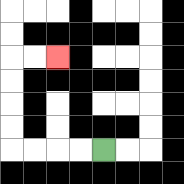{'start': '[4, 6]', 'end': '[2, 2]', 'path_directions': 'L,L,L,L,U,U,U,U,R,R', 'path_coordinates': '[[4, 6], [3, 6], [2, 6], [1, 6], [0, 6], [0, 5], [0, 4], [0, 3], [0, 2], [1, 2], [2, 2]]'}